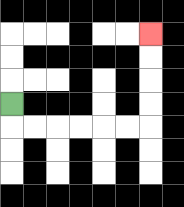{'start': '[0, 4]', 'end': '[6, 1]', 'path_directions': 'D,R,R,R,R,R,R,U,U,U,U', 'path_coordinates': '[[0, 4], [0, 5], [1, 5], [2, 5], [3, 5], [4, 5], [5, 5], [6, 5], [6, 4], [6, 3], [6, 2], [6, 1]]'}